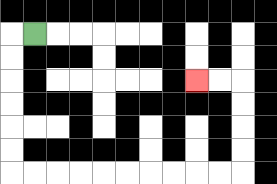{'start': '[1, 1]', 'end': '[8, 3]', 'path_directions': 'L,D,D,D,D,D,D,R,R,R,R,R,R,R,R,R,R,U,U,U,U,L,L', 'path_coordinates': '[[1, 1], [0, 1], [0, 2], [0, 3], [0, 4], [0, 5], [0, 6], [0, 7], [1, 7], [2, 7], [3, 7], [4, 7], [5, 7], [6, 7], [7, 7], [8, 7], [9, 7], [10, 7], [10, 6], [10, 5], [10, 4], [10, 3], [9, 3], [8, 3]]'}